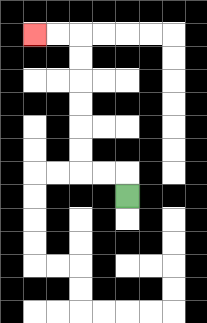{'start': '[5, 8]', 'end': '[1, 1]', 'path_directions': 'U,L,L,U,U,U,U,U,U,L,L', 'path_coordinates': '[[5, 8], [5, 7], [4, 7], [3, 7], [3, 6], [3, 5], [3, 4], [3, 3], [3, 2], [3, 1], [2, 1], [1, 1]]'}